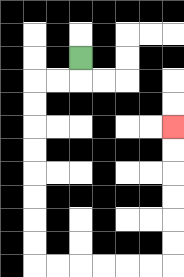{'start': '[3, 2]', 'end': '[7, 5]', 'path_directions': 'D,L,L,D,D,D,D,D,D,D,D,R,R,R,R,R,R,U,U,U,U,U,U', 'path_coordinates': '[[3, 2], [3, 3], [2, 3], [1, 3], [1, 4], [1, 5], [1, 6], [1, 7], [1, 8], [1, 9], [1, 10], [1, 11], [2, 11], [3, 11], [4, 11], [5, 11], [6, 11], [7, 11], [7, 10], [7, 9], [7, 8], [7, 7], [7, 6], [7, 5]]'}